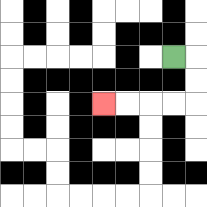{'start': '[7, 2]', 'end': '[4, 4]', 'path_directions': 'R,D,D,L,L,L,L', 'path_coordinates': '[[7, 2], [8, 2], [8, 3], [8, 4], [7, 4], [6, 4], [5, 4], [4, 4]]'}